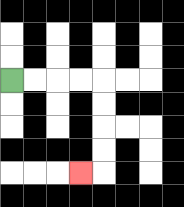{'start': '[0, 3]', 'end': '[3, 7]', 'path_directions': 'R,R,R,R,D,D,D,D,L', 'path_coordinates': '[[0, 3], [1, 3], [2, 3], [3, 3], [4, 3], [4, 4], [4, 5], [4, 6], [4, 7], [3, 7]]'}